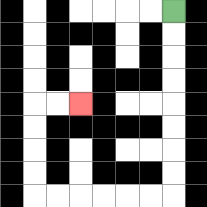{'start': '[7, 0]', 'end': '[3, 4]', 'path_directions': 'D,D,D,D,D,D,D,D,L,L,L,L,L,L,U,U,U,U,R,R', 'path_coordinates': '[[7, 0], [7, 1], [7, 2], [7, 3], [7, 4], [7, 5], [7, 6], [7, 7], [7, 8], [6, 8], [5, 8], [4, 8], [3, 8], [2, 8], [1, 8], [1, 7], [1, 6], [1, 5], [1, 4], [2, 4], [3, 4]]'}